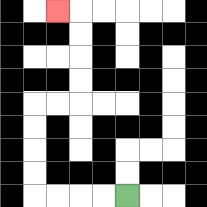{'start': '[5, 8]', 'end': '[2, 0]', 'path_directions': 'L,L,L,L,U,U,U,U,R,R,U,U,U,U,L', 'path_coordinates': '[[5, 8], [4, 8], [3, 8], [2, 8], [1, 8], [1, 7], [1, 6], [1, 5], [1, 4], [2, 4], [3, 4], [3, 3], [3, 2], [3, 1], [3, 0], [2, 0]]'}